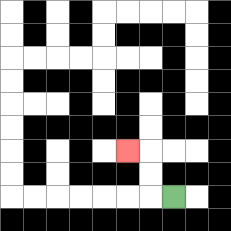{'start': '[7, 8]', 'end': '[5, 6]', 'path_directions': 'L,U,U,L', 'path_coordinates': '[[7, 8], [6, 8], [6, 7], [6, 6], [5, 6]]'}